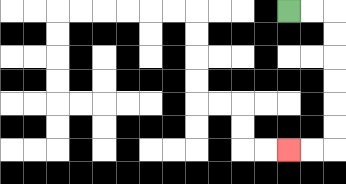{'start': '[12, 0]', 'end': '[12, 6]', 'path_directions': 'R,R,D,D,D,D,D,D,L,L', 'path_coordinates': '[[12, 0], [13, 0], [14, 0], [14, 1], [14, 2], [14, 3], [14, 4], [14, 5], [14, 6], [13, 6], [12, 6]]'}